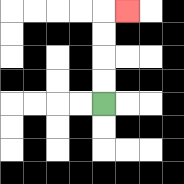{'start': '[4, 4]', 'end': '[5, 0]', 'path_directions': 'U,U,U,U,R', 'path_coordinates': '[[4, 4], [4, 3], [4, 2], [4, 1], [4, 0], [5, 0]]'}